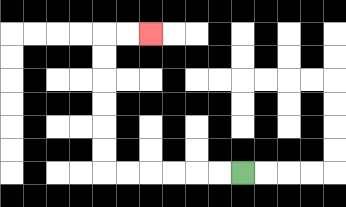{'start': '[10, 7]', 'end': '[6, 1]', 'path_directions': 'L,L,L,L,L,L,U,U,U,U,U,U,R,R', 'path_coordinates': '[[10, 7], [9, 7], [8, 7], [7, 7], [6, 7], [5, 7], [4, 7], [4, 6], [4, 5], [4, 4], [4, 3], [4, 2], [4, 1], [5, 1], [6, 1]]'}